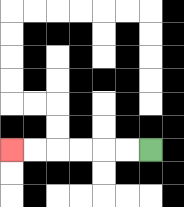{'start': '[6, 6]', 'end': '[0, 6]', 'path_directions': 'L,L,L,L,L,L', 'path_coordinates': '[[6, 6], [5, 6], [4, 6], [3, 6], [2, 6], [1, 6], [0, 6]]'}